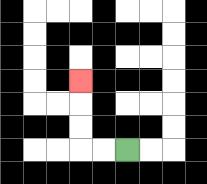{'start': '[5, 6]', 'end': '[3, 3]', 'path_directions': 'L,L,U,U,U', 'path_coordinates': '[[5, 6], [4, 6], [3, 6], [3, 5], [3, 4], [3, 3]]'}